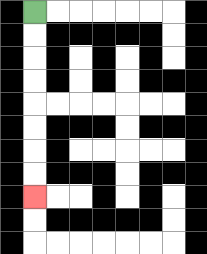{'start': '[1, 0]', 'end': '[1, 8]', 'path_directions': 'D,D,D,D,D,D,D,D', 'path_coordinates': '[[1, 0], [1, 1], [1, 2], [1, 3], [1, 4], [1, 5], [1, 6], [1, 7], [1, 8]]'}